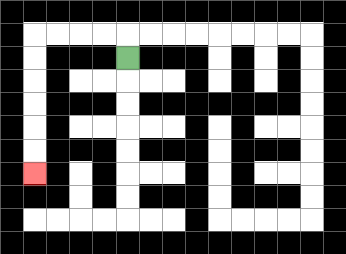{'start': '[5, 2]', 'end': '[1, 7]', 'path_directions': 'U,L,L,L,L,D,D,D,D,D,D', 'path_coordinates': '[[5, 2], [5, 1], [4, 1], [3, 1], [2, 1], [1, 1], [1, 2], [1, 3], [1, 4], [1, 5], [1, 6], [1, 7]]'}